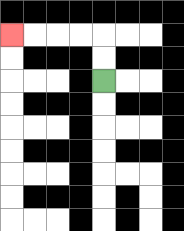{'start': '[4, 3]', 'end': '[0, 1]', 'path_directions': 'U,U,L,L,L,L', 'path_coordinates': '[[4, 3], [4, 2], [4, 1], [3, 1], [2, 1], [1, 1], [0, 1]]'}